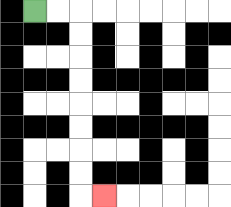{'start': '[1, 0]', 'end': '[4, 8]', 'path_directions': 'R,R,D,D,D,D,D,D,D,D,R', 'path_coordinates': '[[1, 0], [2, 0], [3, 0], [3, 1], [3, 2], [3, 3], [3, 4], [3, 5], [3, 6], [3, 7], [3, 8], [4, 8]]'}